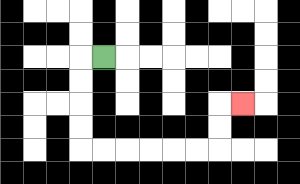{'start': '[4, 2]', 'end': '[10, 4]', 'path_directions': 'L,D,D,D,D,R,R,R,R,R,R,U,U,R', 'path_coordinates': '[[4, 2], [3, 2], [3, 3], [3, 4], [3, 5], [3, 6], [4, 6], [5, 6], [6, 6], [7, 6], [8, 6], [9, 6], [9, 5], [9, 4], [10, 4]]'}